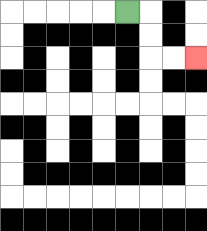{'start': '[5, 0]', 'end': '[8, 2]', 'path_directions': 'R,D,D,R,R', 'path_coordinates': '[[5, 0], [6, 0], [6, 1], [6, 2], [7, 2], [8, 2]]'}